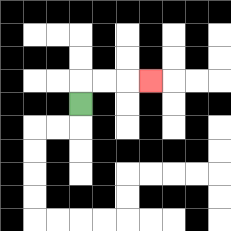{'start': '[3, 4]', 'end': '[6, 3]', 'path_directions': 'U,R,R,R', 'path_coordinates': '[[3, 4], [3, 3], [4, 3], [5, 3], [6, 3]]'}